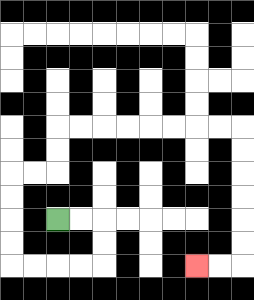{'start': '[2, 9]', 'end': '[8, 11]', 'path_directions': 'R,R,D,D,L,L,L,L,U,U,U,U,R,R,U,U,R,R,R,R,R,R,R,R,D,D,D,D,D,D,L,L', 'path_coordinates': '[[2, 9], [3, 9], [4, 9], [4, 10], [4, 11], [3, 11], [2, 11], [1, 11], [0, 11], [0, 10], [0, 9], [0, 8], [0, 7], [1, 7], [2, 7], [2, 6], [2, 5], [3, 5], [4, 5], [5, 5], [6, 5], [7, 5], [8, 5], [9, 5], [10, 5], [10, 6], [10, 7], [10, 8], [10, 9], [10, 10], [10, 11], [9, 11], [8, 11]]'}